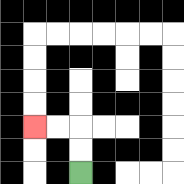{'start': '[3, 7]', 'end': '[1, 5]', 'path_directions': 'U,U,L,L', 'path_coordinates': '[[3, 7], [3, 6], [3, 5], [2, 5], [1, 5]]'}